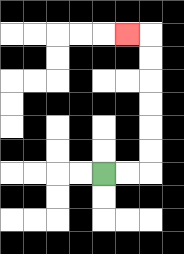{'start': '[4, 7]', 'end': '[5, 1]', 'path_directions': 'R,R,U,U,U,U,U,U,L', 'path_coordinates': '[[4, 7], [5, 7], [6, 7], [6, 6], [6, 5], [6, 4], [6, 3], [6, 2], [6, 1], [5, 1]]'}